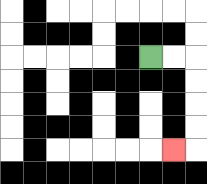{'start': '[6, 2]', 'end': '[7, 6]', 'path_directions': 'R,R,D,D,D,D,L', 'path_coordinates': '[[6, 2], [7, 2], [8, 2], [8, 3], [8, 4], [8, 5], [8, 6], [7, 6]]'}